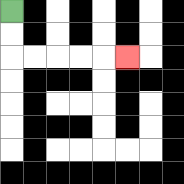{'start': '[0, 0]', 'end': '[5, 2]', 'path_directions': 'D,D,R,R,R,R,R', 'path_coordinates': '[[0, 0], [0, 1], [0, 2], [1, 2], [2, 2], [3, 2], [4, 2], [5, 2]]'}